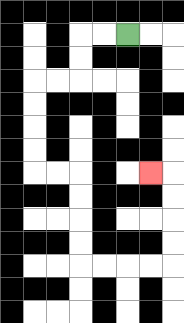{'start': '[5, 1]', 'end': '[6, 7]', 'path_directions': 'L,L,D,D,L,L,D,D,D,D,R,R,D,D,D,D,R,R,R,R,U,U,U,U,L', 'path_coordinates': '[[5, 1], [4, 1], [3, 1], [3, 2], [3, 3], [2, 3], [1, 3], [1, 4], [1, 5], [1, 6], [1, 7], [2, 7], [3, 7], [3, 8], [3, 9], [3, 10], [3, 11], [4, 11], [5, 11], [6, 11], [7, 11], [7, 10], [7, 9], [7, 8], [7, 7], [6, 7]]'}